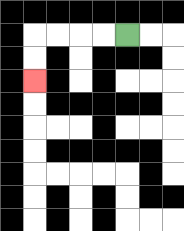{'start': '[5, 1]', 'end': '[1, 3]', 'path_directions': 'L,L,L,L,D,D', 'path_coordinates': '[[5, 1], [4, 1], [3, 1], [2, 1], [1, 1], [1, 2], [1, 3]]'}